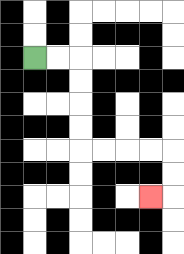{'start': '[1, 2]', 'end': '[6, 8]', 'path_directions': 'R,R,D,D,D,D,R,R,R,R,D,D,L', 'path_coordinates': '[[1, 2], [2, 2], [3, 2], [3, 3], [3, 4], [3, 5], [3, 6], [4, 6], [5, 6], [6, 6], [7, 6], [7, 7], [7, 8], [6, 8]]'}